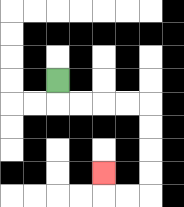{'start': '[2, 3]', 'end': '[4, 7]', 'path_directions': 'D,R,R,R,R,D,D,D,D,L,L,U', 'path_coordinates': '[[2, 3], [2, 4], [3, 4], [4, 4], [5, 4], [6, 4], [6, 5], [6, 6], [6, 7], [6, 8], [5, 8], [4, 8], [4, 7]]'}